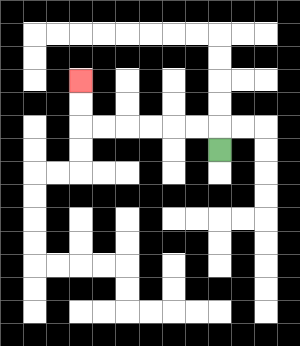{'start': '[9, 6]', 'end': '[3, 3]', 'path_directions': 'U,L,L,L,L,L,L,U,U', 'path_coordinates': '[[9, 6], [9, 5], [8, 5], [7, 5], [6, 5], [5, 5], [4, 5], [3, 5], [3, 4], [3, 3]]'}